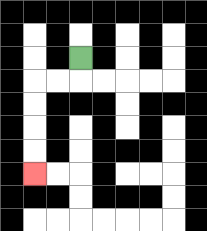{'start': '[3, 2]', 'end': '[1, 7]', 'path_directions': 'D,L,L,D,D,D,D', 'path_coordinates': '[[3, 2], [3, 3], [2, 3], [1, 3], [1, 4], [1, 5], [1, 6], [1, 7]]'}